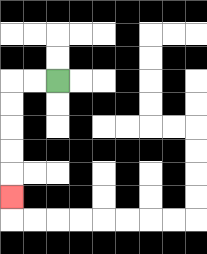{'start': '[2, 3]', 'end': '[0, 8]', 'path_directions': 'L,L,D,D,D,D,D', 'path_coordinates': '[[2, 3], [1, 3], [0, 3], [0, 4], [0, 5], [0, 6], [0, 7], [0, 8]]'}